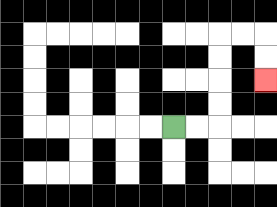{'start': '[7, 5]', 'end': '[11, 3]', 'path_directions': 'R,R,U,U,U,U,R,R,D,D', 'path_coordinates': '[[7, 5], [8, 5], [9, 5], [9, 4], [9, 3], [9, 2], [9, 1], [10, 1], [11, 1], [11, 2], [11, 3]]'}